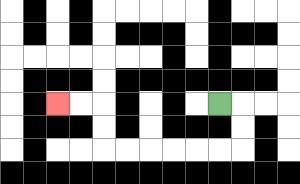{'start': '[9, 4]', 'end': '[2, 4]', 'path_directions': 'R,D,D,L,L,L,L,L,L,U,U,L,L', 'path_coordinates': '[[9, 4], [10, 4], [10, 5], [10, 6], [9, 6], [8, 6], [7, 6], [6, 6], [5, 6], [4, 6], [4, 5], [4, 4], [3, 4], [2, 4]]'}